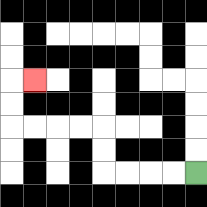{'start': '[8, 7]', 'end': '[1, 3]', 'path_directions': 'L,L,L,L,U,U,L,L,L,L,U,U,R', 'path_coordinates': '[[8, 7], [7, 7], [6, 7], [5, 7], [4, 7], [4, 6], [4, 5], [3, 5], [2, 5], [1, 5], [0, 5], [0, 4], [0, 3], [1, 3]]'}